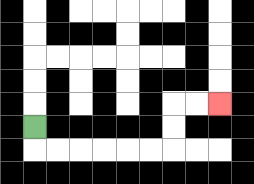{'start': '[1, 5]', 'end': '[9, 4]', 'path_directions': 'D,R,R,R,R,R,R,U,U,R,R', 'path_coordinates': '[[1, 5], [1, 6], [2, 6], [3, 6], [4, 6], [5, 6], [6, 6], [7, 6], [7, 5], [7, 4], [8, 4], [9, 4]]'}